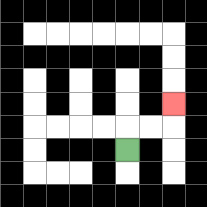{'start': '[5, 6]', 'end': '[7, 4]', 'path_directions': 'U,R,R,U', 'path_coordinates': '[[5, 6], [5, 5], [6, 5], [7, 5], [7, 4]]'}